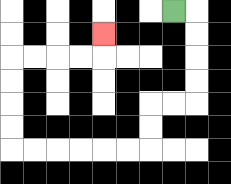{'start': '[7, 0]', 'end': '[4, 1]', 'path_directions': 'R,D,D,D,D,L,L,D,D,L,L,L,L,L,L,U,U,U,U,R,R,R,R,U', 'path_coordinates': '[[7, 0], [8, 0], [8, 1], [8, 2], [8, 3], [8, 4], [7, 4], [6, 4], [6, 5], [6, 6], [5, 6], [4, 6], [3, 6], [2, 6], [1, 6], [0, 6], [0, 5], [0, 4], [0, 3], [0, 2], [1, 2], [2, 2], [3, 2], [4, 2], [4, 1]]'}